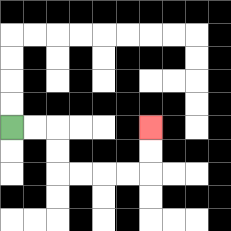{'start': '[0, 5]', 'end': '[6, 5]', 'path_directions': 'R,R,D,D,R,R,R,R,U,U', 'path_coordinates': '[[0, 5], [1, 5], [2, 5], [2, 6], [2, 7], [3, 7], [4, 7], [5, 7], [6, 7], [6, 6], [6, 5]]'}